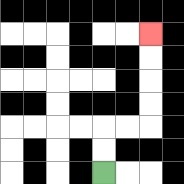{'start': '[4, 7]', 'end': '[6, 1]', 'path_directions': 'U,U,R,R,U,U,U,U', 'path_coordinates': '[[4, 7], [4, 6], [4, 5], [5, 5], [6, 5], [6, 4], [6, 3], [6, 2], [6, 1]]'}